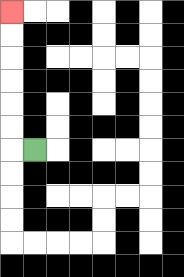{'start': '[1, 6]', 'end': '[0, 0]', 'path_directions': 'L,U,U,U,U,U,U', 'path_coordinates': '[[1, 6], [0, 6], [0, 5], [0, 4], [0, 3], [0, 2], [0, 1], [0, 0]]'}